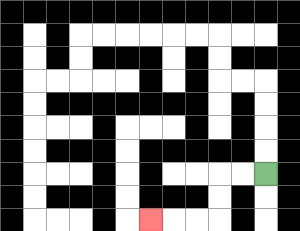{'start': '[11, 7]', 'end': '[6, 9]', 'path_directions': 'L,L,D,D,L,L,L', 'path_coordinates': '[[11, 7], [10, 7], [9, 7], [9, 8], [9, 9], [8, 9], [7, 9], [6, 9]]'}